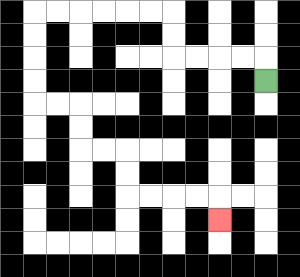{'start': '[11, 3]', 'end': '[9, 9]', 'path_directions': 'U,L,L,L,L,U,U,L,L,L,L,L,L,D,D,D,D,R,R,D,D,R,R,D,D,R,R,R,R,D', 'path_coordinates': '[[11, 3], [11, 2], [10, 2], [9, 2], [8, 2], [7, 2], [7, 1], [7, 0], [6, 0], [5, 0], [4, 0], [3, 0], [2, 0], [1, 0], [1, 1], [1, 2], [1, 3], [1, 4], [2, 4], [3, 4], [3, 5], [3, 6], [4, 6], [5, 6], [5, 7], [5, 8], [6, 8], [7, 8], [8, 8], [9, 8], [9, 9]]'}